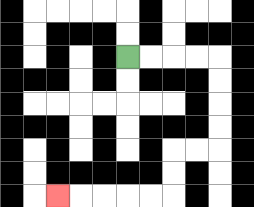{'start': '[5, 2]', 'end': '[2, 8]', 'path_directions': 'R,R,R,R,D,D,D,D,L,L,D,D,L,L,L,L,L', 'path_coordinates': '[[5, 2], [6, 2], [7, 2], [8, 2], [9, 2], [9, 3], [9, 4], [9, 5], [9, 6], [8, 6], [7, 6], [7, 7], [7, 8], [6, 8], [5, 8], [4, 8], [3, 8], [2, 8]]'}